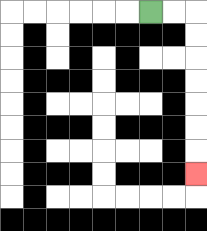{'start': '[6, 0]', 'end': '[8, 7]', 'path_directions': 'R,R,D,D,D,D,D,D,D', 'path_coordinates': '[[6, 0], [7, 0], [8, 0], [8, 1], [8, 2], [8, 3], [8, 4], [8, 5], [8, 6], [8, 7]]'}